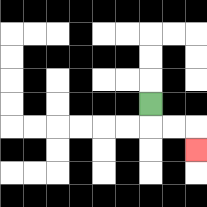{'start': '[6, 4]', 'end': '[8, 6]', 'path_directions': 'D,R,R,D', 'path_coordinates': '[[6, 4], [6, 5], [7, 5], [8, 5], [8, 6]]'}